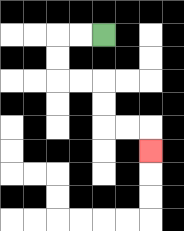{'start': '[4, 1]', 'end': '[6, 6]', 'path_directions': 'L,L,D,D,R,R,D,D,R,R,D', 'path_coordinates': '[[4, 1], [3, 1], [2, 1], [2, 2], [2, 3], [3, 3], [4, 3], [4, 4], [4, 5], [5, 5], [6, 5], [6, 6]]'}